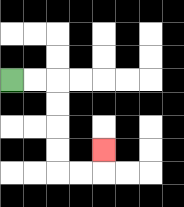{'start': '[0, 3]', 'end': '[4, 6]', 'path_directions': 'R,R,D,D,D,D,R,R,U', 'path_coordinates': '[[0, 3], [1, 3], [2, 3], [2, 4], [2, 5], [2, 6], [2, 7], [3, 7], [4, 7], [4, 6]]'}